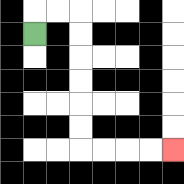{'start': '[1, 1]', 'end': '[7, 6]', 'path_directions': 'U,R,R,D,D,D,D,D,D,R,R,R,R', 'path_coordinates': '[[1, 1], [1, 0], [2, 0], [3, 0], [3, 1], [3, 2], [3, 3], [3, 4], [3, 5], [3, 6], [4, 6], [5, 6], [6, 6], [7, 6]]'}